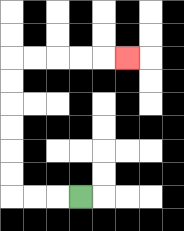{'start': '[3, 8]', 'end': '[5, 2]', 'path_directions': 'L,L,L,U,U,U,U,U,U,R,R,R,R,R', 'path_coordinates': '[[3, 8], [2, 8], [1, 8], [0, 8], [0, 7], [0, 6], [0, 5], [0, 4], [0, 3], [0, 2], [1, 2], [2, 2], [3, 2], [4, 2], [5, 2]]'}